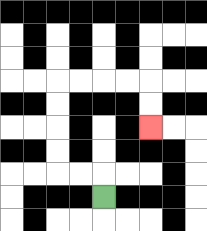{'start': '[4, 8]', 'end': '[6, 5]', 'path_directions': 'U,L,L,U,U,U,U,R,R,R,R,D,D', 'path_coordinates': '[[4, 8], [4, 7], [3, 7], [2, 7], [2, 6], [2, 5], [2, 4], [2, 3], [3, 3], [4, 3], [5, 3], [6, 3], [6, 4], [6, 5]]'}